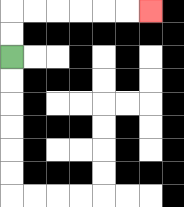{'start': '[0, 2]', 'end': '[6, 0]', 'path_directions': 'U,U,R,R,R,R,R,R', 'path_coordinates': '[[0, 2], [0, 1], [0, 0], [1, 0], [2, 0], [3, 0], [4, 0], [5, 0], [6, 0]]'}